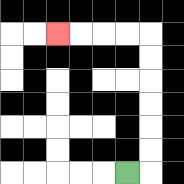{'start': '[5, 7]', 'end': '[2, 1]', 'path_directions': 'R,U,U,U,U,U,U,L,L,L,L', 'path_coordinates': '[[5, 7], [6, 7], [6, 6], [6, 5], [6, 4], [6, 3], [6, 2], [6, 1], [5, 1], [4, 1], [3, 1], [2, 1]]'}